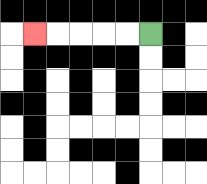{'start': '[6, 1]', 'end': '[1, 1]', 'path_directions': 'L,L,L,L,L', 'path_coordinates': '[[6, 1], [5, 1], [4, 1], [3, 1], [2, 1], [1, 1]]'}